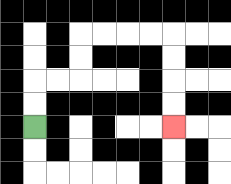{'start': '[1, 5]', 'end': '[7, 5]', 'path_directions': 'U,U,R,R,U,U,R,R,R,R,D,D,D,D', 'path_coordinates': '[[1, 5], [1, 4], [1, 3], [2, 3], [3, 3], [3, 2], [3, 1], [4, 1], [5, 1], [6, 1], [7, 1], [7, 2], [7, 3], [7, 4], [7, 5]]'}